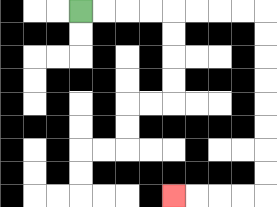{'start': '[3, 0]', 'end': '[7, 8]', 'path_directions': 'R,R,R,R,R,R,R,R,D,D,D,D,D,D,D,D,L,L,L,L', 'path_coordinates': '[[3, 0], [4, 0], [5, 0], [6, 0], [7, 0], [8, 0], [9, 0], [10, 0], [11, 0], [11, 1], [11, 2], [11, 3], [11, 4], [11, 5], [11, 6], [11, 7], [11, 8], [10, 8], [9, 8], [8, 8], [7, 8]]'}